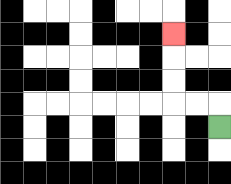{'start': '[9, 5]', 'end': '[7, 1]', 'path_directions': 'U,L,L,U,U,U', 'path_coordinates': '[[9, 5], [9, 4], [8, 4], [7, 4], [7, 3], [7, 2], [7, 1]]'}